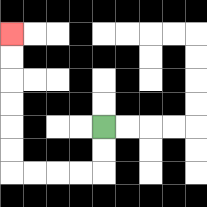{'start': '[4, 5]', 'end': '[0, 1]', 'path_directions': 'D,D,L,L,L,L,U,U,U,U,U,U', 'path_coordinates': '[[4, 5], [4, 6], [4, 7], [3, 7], [2, 7], [1, 7], [0, 7], [0, 6], [0, 5], [0, 4], [0, 3], [0, 2], [0, 1]]'}